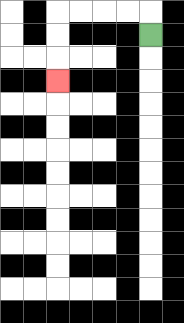{'start': '[6, 1]', 'end': '[2, 3]', 'path_directions': 'U,L,L,L,L,D,D,D', 'path_coordinates': '[[6, 1], [6, 0], [5, 0], [4, 0], [3, 0], [2, 0], [2, 1], [2, 2], [2, 3]]'}